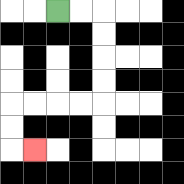{'start': '[2, 0]', 'end': '[1, 6]', 'path_directions': 'R,R,D,D,D,D,L,L,L,L,D,D,R', 'path_coordinates': '[[2, 0], [3, 0], [4, 0], [4, 1], [4, 2], [4, 3], [4, 4], [3, 4], [2, 4], [1, 4], [0, 4], [0, 5], [0, 6], [1, 6]]'}